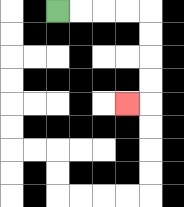{'start': '[2, 0]', 'end': '[5, 4]', 'path_directions': 'R,R,R,R,D,D,D,D,L', 'path_coordinates': '[[2, 0], [3, 0], [4, 0], [5, 0], [6, 0], [6, 1], [6, 2], [6, 3], [6, 4], [5, 4]]'}